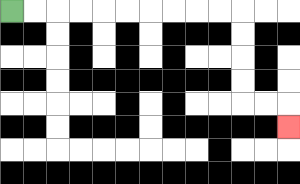{'start': '[0, 0]', 'end': '[12, 5]', 'path_directions': 'R,R,R,R,R,R,R,R,R,R,D,D,D,D,R,R,D', 'path_coordinates': '[[0, 0], [1, 0], [2, 0], [3, 0], [4, 0], [5, 0], [6, 0], [7, 0], [8, 0], [9, 0], [10, 0], [10, 1], [10, 2], [10, 3], [10, 4], [11, 4], [12, 4], [12, 5]]'}